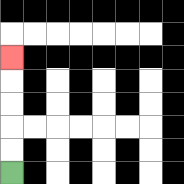{'start': '[0, 7]', 'end': '[0, 2]', 'path_directions': 'U,U,U,U,U', 'path_coordinates': '[[0, 7], [0, 6], [0, 5], [0, 4], [0, 3], [0, 2]]'}